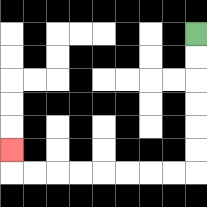{'start': '[8, 1]', 'end': '[0, 6]', 'path_directions': 'D,D,D,D,D,D,L,L,L,L,L,L,L,L,U', 'path_coordinates': '[[8, 1], [8, 2], [8, 3], [8, 4], [8, 5], [8, 6], [8, 7], [7, 7], [6, 7], [5, 7], [4, 7], [3, 7], [2, 7], [1, 7], [0, 7], [0, 6]]'}